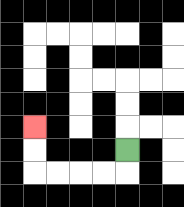{'start': '[5, 6]', 'end': '[1, 5]', 'path_directions': 'D,L,L,L,L,U,U', 'path_coordinates': '[[5, 6], [5, 7], [4, 7], [3, 7], [2, 7], [1, 7], [1, 6], [1, 5]]'}